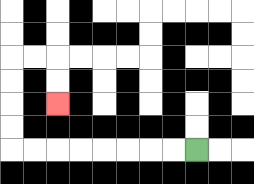{'start': '[8, 6]', 'end': '[2, 4]', 'path_directions': 'L,L,L,L,L,L,L,L,U,U,U,U,R,R,D,D', 'path_coordinates': '[[8, 6], [7, 6], [6, 6], [5, 6], [4, 6], [3, 6], [2, 6], [1, 6], [0, 6], [0, 5], [0, 4], [0, 3], [0, 2], [1, 2], [2, 2], [2, 3], [2, 4]]'}